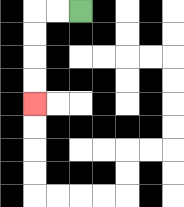{'start': '[3, 0]', 'end': '[1, 4]', 'path_directions': 'L,L,D,D,D,D', 'path_coordinates': '[[3, 0], [2, 0], [1, 0], [1, 1], [1, 2], [1, 3], [1, 4]]'}